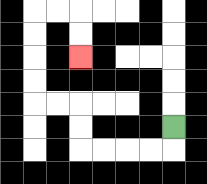{'start': '[7, 5]', 'end': '[3, 2]', 'path_directions': 'D,L,L,L,L,U,U,L,L,U,U,U,U,R,R,D,D', 'path_coordinates': '[[7, 5], [7, 6], [6, 6], [5, 6], [4, 6], [3, 6], [3, 5], [3, 4], [2, 4], [1, 4], [1, 3], [1, 2], [1, 1], [1, 0], [2, 0], [3, 0], [3, 1], [3, 2]]'}